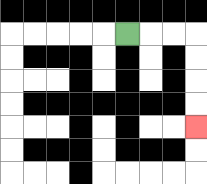{'start': '[5, 1]', 'end': '[8, 5]', 'path_directions': 'R,R,R,D,D,D,D', 'path_coordinates': '[[5, 1], [6, 1], [7, 1], [8, 1], [8, 2], [8, 3], [8, 4], [8, 5]]'}